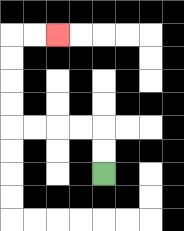{'start': '[4, 7]', 'end': '[2, 1]', 'path_directions': 'U,U,L,L,L,L,U,U,U,U,R,R', 'path_coordinates': '[[4, 7], [4, 6], [4, 5], [3, 5], [2, 5], [1, 5], [0, 5], [0, 4], [0, 3], [0, 2], [0, 1], [1, 1], [2, 1]]'}